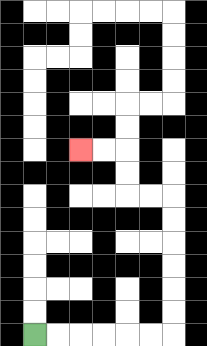{'start': '[1, 14]', 'end': '[3, 6]', 'path_directions': 'R,R,R,R,R,R,U,U,U,U,U,U,L,L,U,U,L,L', 'path_coordinates': '[[1, 14], [2, 14], [3, 14], [4, 14], [5, 14], [6, 14], [7, 14], [7, 13], [7, 12], [7, 11], [7, 10], [7, 9], [7, 8], [6, 8], [5, 8], [5, 7], [5, 6], [4, 6], [3, 6]]'}